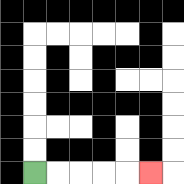{'start': '[1, 7]', 'end': '[6, 7]', 'path_directions': 'R,R,R,R,R', 'path_coordinates': '[[1, 7], [2, 7], [3, 7], [4, 7], [5, 7], [6, 7]]'}